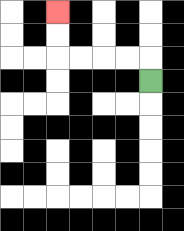{'start': '[6, 3]', 'end': '[2, 0]', 'path_directions': 'U,L,L,L,L,U,U', 'path_coordinates': '[[6, 3], [6, 2], [5, 2], [4, 2], [3, 2], [2, 2], [2, 1], [2, 0]]'}